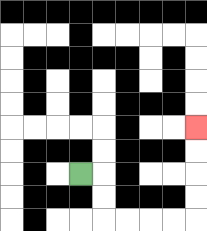{'start': '[3, 7]', 'end': '[8, 5]', 'path_directions': 'R,D,D,R,R,R,R,U,U,U,U', 'path_coordinates': '[[3, 7], [4, 7], [4, 8], [4, 9], [5, 9], [6, 9], [7, 9], [8, 9], [8, 8], [8, 7], [8, 6], [8, 5]]'}